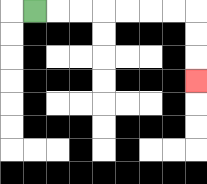{'start': '[1, 0]', 'end': '[8, 3]', 'path_directions': 'R,R,R,R,R,R,R,D,D,D', 'path_coordinates': '[[1, 0], [2, 0], [3, 0], [4, 0], [5, 0], [6, 0], [7, 0], [8, 0], [8, 1], [8, 2], [8, 3]]'}